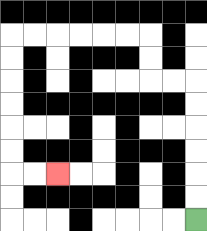{'start': '[8, 9]', 'end': '[2, 7]', 'path_directions': 'U,U,U,U,U,U,L,L,U,U,L,L,L,L,L,L,D,D,D,D,D,D,R,R', 'path_coordinates': '[[8, 9], [8, 8], [8, 7], [8, 6], [8, 5], [8, 4], [8, 3], [7, 3], [6, 3], [6, 2], [6, 1], [5, 1], [4, 1], [3, 1], [2, 1], [1, 1], [0, 1], [0, 2], [0, 3], [0, 4], [0, 5], [0, 6], [0, 7], [1, 7], [2, 7]]'}